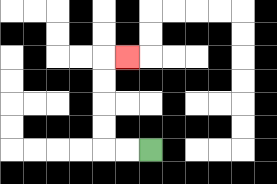{'start': '[6, 6]', 'end': '[5, 2]', 'path_directions': 'L,L,U,U,U,U,R', 'path_coordinates': '[[6, 6], [5, 6], [4, 6], [4, 5], [4, 4], [4, 3], [4, 2], [5, 2]]'}